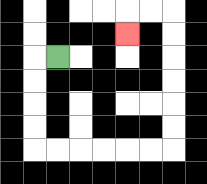{'start': '[2, 2]', 'end': '[5, 1]', 'path_directions': 'L,D,D,D,D,R,R,R,R,R,R,U,U,U,U,U,U,L,L,D', 'path_coordinates': '[[2, 2], [1, 2], [1, 3], [1, 4], [1, 5], [1, 6], [2, 6], [3, 6], [4, 6], [5, 6], [6, 6], [7, 6], [7, 5], [7, 4], [7, 3], [7, 2], [7, 1], [7, 0], [6, 0], [5, 0], [5, 1]]'}